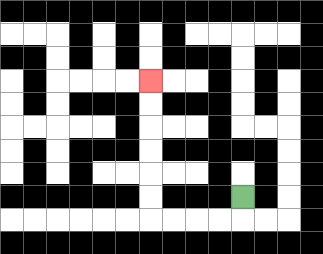{'start': '[10, 8]', 'end': '[6, 3]', 'path_directions': 'D,L,L,L,L,U,U,U,U,U,U', 'path_coordinates': '[[10, 8], [10, 9], [9, 9], [8, 9], [7, 9], [6, 9], [6, 8], [6, 7], [6, 6], [6, 5], [6, 4], [6, 3]]'}